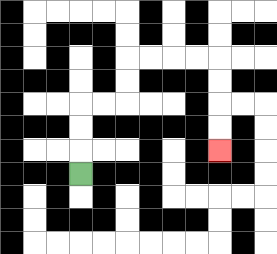{'start': '[3, 7]', 'end': '[9, 6]', 'path_directions': 'U,U,U,R,R,U,U,R,R,R,R,D,D,D,D', 'path_coordinates': '[[3, 7], [3, 6], [3, 5], [3, 4], [4, 4], [5, 4], [5, 3], [5, 2], [6, 2], [7, 2], [8, 2], [9, 2], [9, 3], [9, 4], [9, 5], [9, 6]]'}